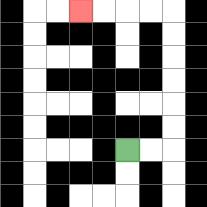{'start': '[5, 6]', 'end': '[3, 0]', 'path_directions': 'R,R,U,U,U,U,U,U,L,L,L,L', 'path_coordinates': '[[5, 6], [6, 6], [7, 6], [7, 5], [7, 4], [7, 3], [7, 2], [7, 1], [7, 0], [6, 0], [5, 0], [4, 0], [3, 0]]'}